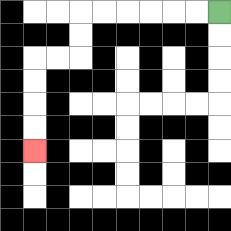{'start': '[9, 0]', 'end': '[1, 6]', 'path_directions': 'L,L,L,L,L,L,D,D,L,L,D,D,D,D', 'path_coordinates': '[[9, 0], [8, 0], [7, 0], [6, 0], [5, 0], [4, 0], [3, 0], [3, 1], [3, 2], [2, 2], [1, 2], [1, 3], [1, 4], [1, 5], [1, 6]]'}